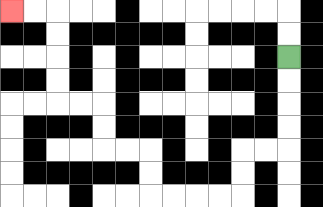{'start': '[12, 2]', 'end': '[0, 0]', 'path_directions': 'D,D,D,D,L,L,D,D,L,L,L,L,U,U,L,L,U,U,L,L,U,U,U,U,L,L', 'path_coordinates': '[[12, 2], [12, 3], [12, 4], [12, 5], [12, 6], [11, 6], [10, 6], [10, 7], [10, 8], [9, 8], [8, 8], [7, 8], [6, 8], [6, 7], [6, 6], [5, 6], [4, 6], [4, 5], [4, 4], [3, 4], [2, 4], [2, 3], [2, 2], [2, 1], [2, 0], [1, 0], [0, 0]]'}